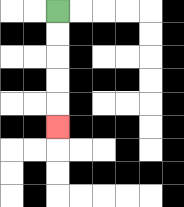{'start': '[2, 0]', 'end': '[2, 5]', 'path_directions': 'D,D,D,D,D', 'path_coordinates': '[[2, 0], [2, 1], [2, 2], [2, 3], [2, 4], [2, 5]]'}